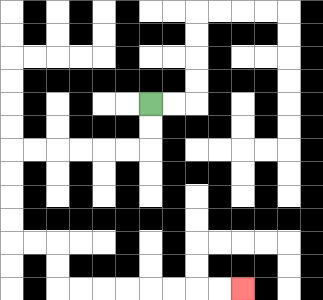{'start': '[6, 4]', 'end': '[10, 12]', 'path_directions': 'D,D,L,L,L,L,L,L,D,D,D,D,R,R,D,D,R,R,R,R,R,R,R,R', 'path_coordinates': '[[6, 4], [6, 5], [6, 6], [5, 6], [4, 6], [3, 6], [2, 6], [1, 6], [0, 6], [0, 7], [0, 8], [0, 9], [0, 10], [1, 10], [2, 10], [2, 11], [2, 12], [3, 12], [4, 12], [5, 12], [6, 12], [7, 12], [8, 12], [9, 12], [10, 12]]'}